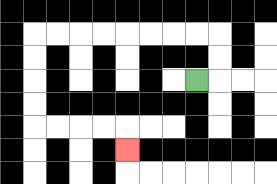{'start': '[8, 3]', 'end': '[5, 6]', 'path_directions': 'R,U,U,L,L,L,L,L,L,L,L,D,D,D,D,R,R,R,R,D', 'path_coordinates': '[[8, 3], [9, 3], [9, 2], [9, 1], [8, 1], [7, 1], [6, 1], [5, 1], [4, 1], [3, 1], [2, 1], [1, 1], [1, 2], [1, 3], [1, 4], [1, 5], [2, 5], [3, 5], [4, 5], [5, 5], [5, 6]]'}